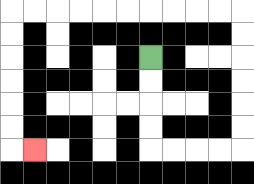{'start': '[6, 2]', 'end': '[1, 6]', 'path_directions': 'D,D,D,D,R,R,R,R,U,U,U,U,U,U,L,L,L,L,L,L,L,L,L,L,D,D,D,D,D,D,R', 'path_coordinates': '[[6, 2], [6, 3], [6, 4], [6, 5], [6, 6], [7, 6], [8, 6], [9, 6], [10, 6], [10, 5], [10, 4], [10, 3], [10, 2], [10, 1], [10, 0], [9, 0], [8, 0], [7, 0], [6, 0], [5, 0], [4, 0], [3, 0], [2, 0], [1, 0], [0, 0], [0, 1], [0, 2], [0, 3], [0, 4], [0, 5], [0, 6], [1, 6]]'}